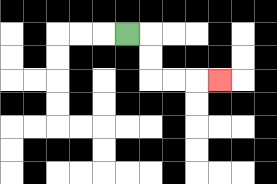{'start': '[5, 1]', 'end': '[9, 3]', 'path_directions': 'R,D,D,R,R,R', 'path_coordinates': '[[5, 1], [6, 1], [6, 2], [6, 3], [7, 3], [8, 3], [9, 3]]'}